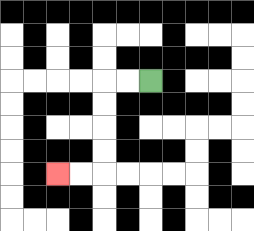{'start': '[6, 3]', 'end': '[2, 7]', 'path_directions': 'L,L,D,D,D,D,L,L', 'path_coordinates': '[[6, 3], [5, 3], [4, 3], [4, 4], [4, 5], [4, 6], [4, 7], [3, 7], [2, 7]]'}